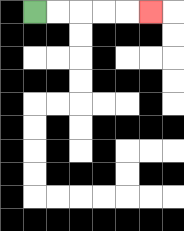{'start': '[1, 0]', 'end': '[6, 0]', 'path_directions': 'R,R,R,R,R', 'path_coordinates': '[[1, 0], [2, 0], [3, 0], [4, 0], [5, 0], [6, 0]]'}